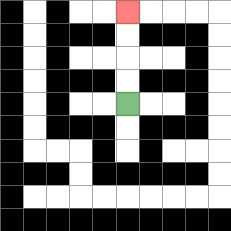{'start': '[5, 4]', 'end': '[5, 0]', 'path_directions': 'U,U,U,U', 'path_coordinates': '[[5, 4], [5, 3], [5, 2], [5, 1], [5, 0]]'}